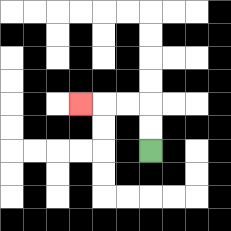{'start': '[6, 6]', 'end': '[3, 4]', 'path_directions': 'U,U,L,L,L', 'path_coordinates': '[[6, 6], [6, 5], [6, 4], [5, 4], [4, 4], [3, 4]]'}